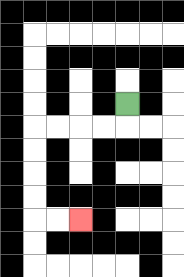{'start': '[5, 4]', 'end': '[3, 9]', 'path_directions': 'D,L,L,L,L,D,D,D,D,R,R', 'path_coordinates': '[[5, 4], [5, 5], [4, 5], [3, 5], [2, 5], [1, 5], [1, 6], [1, 7], [1, 8], [1, 9], [2, 9], [3, 9]]'}